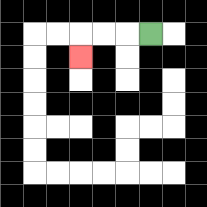{'start': '[6, 1]', 'end': '[3, 2]', 'path_directions': 'L,L,L,D', 'path_coordinates': '[[6, 1], [5, 1], [4, 1], [3, 1], [3, 2]]'}